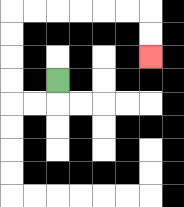{'start': '[2, 3]', 'end': '[6, 2]', 'path_directions': 'D,L,L,U,U,U,U,R,R,R,R,R,R,D,D', 'path_coordinates': '[[2, 3], [2, 4], [1, 4], [0, 4], [0, 3], [0, 2], [0, 1], [0, 0], [1, 0], [2, 0], [3, 0], [4, 0], [5, 0], [6, 0], [6, 1], [6, 2]]'}